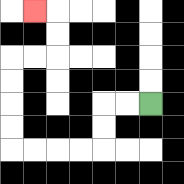{'start': '[6, 4]', 'end': '[1, 0]', 'path_directions': 'L,L,D,D,L,L,L,L,U,U,U,U,R,R,U,U,L', 'path_coordinates': '[[6, 4], [5, 4], [4, 4], [4, 5], [4, 6], [3, 6], [2, 6], [1, 6], [0, 6], [0, 5], [0, 4], [0, 3], [0, 2], [1, 2], [2, 2], [2, 1], [2, 0], [1, 0]]'}